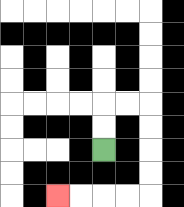{'start': '[4, 6]', 'end': '[2, 8]', 'path_directions': 'U,U,R,R,D,D,D,D,L,L,L,L', 'path_coordinates': '[[4, 6], [4, 5], [4, 4], [5, 4], [6, 4], [6, 5], [6, 6], [6, 7], [6, 8], [5, 8], [4, 8], [3, 8], [2, 8]]'}